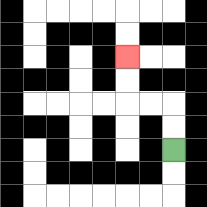{'start': '[7, 6]', 'end': '[5, 2]', 'path_directions': 'U,U,L,L,U,U', 'path_coordinates': '[[7, 6], [7, 5], [7, 4], [6, 4], [5, 4], [5, 3], [5, 2]]'}